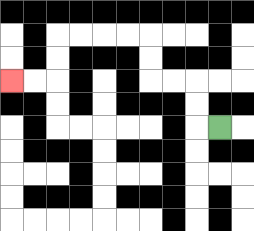{'start': '[9, 5]', 'end': '[0, 3]', 'path_directions': 'L,U,U,L,L,U,U,L,L,L,L,D,D,L,L', 'path_coordinates': '[[9, 5], [8, 5], [8, 4], [8, 3], [7, 3], [6, 3], [6, 2], [6, 1], [5, 1], [4, 1], [3, 1], [2, 1], [2, 2], [2, 3], [1, 3], [0, 3]]'}